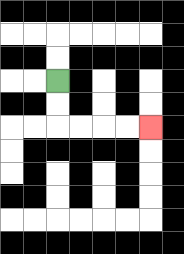{'start': '[2, 3]', 'end': '[6, 5]', 'path_directions': 'D,D,R,R,R,R', 'path_coordinates': '[[2, 3], [2, 4], [2, 5], [3, 5], [4, 5], [5, 5], [6, 5]]'}